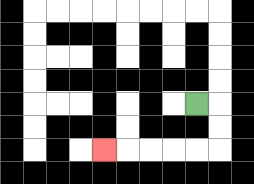{'start': '[8, 4]', 'end': '[4, 6]', 'path_directions': 'R,D,D,L,L,L,L,L', 'path_coordinates': '[[8, 4], [9, 4], [9, 5], [9, 6], [8, 6], [7, 6], [6, 6], [5, 6], [4, 6]]'}